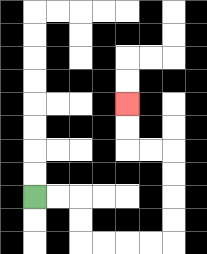{'start': '[1, 8]', 'end': '[5, 4]', 'path_directions': 'R,R,D,D,R,R,R,R,U,U,U,U,L,L,U,U', 'path_coordinates': '[[1, 8], [2, 8], [3, 8], [3, 9], [3, 10], [4, 10], [5, 10], [6, 10], [7, 10], [7, 9], [7, 8], [7, 7], [7, 6], [6, 6], [5, 6], [5, 5], [5, 4]]'}